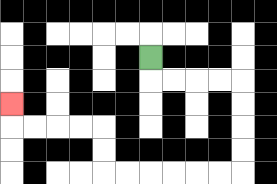{'start': '[6, 2]', 'end': '[0, 4]', 'path_directions': 'D,R,R,R,R,D,D,D,D,L,L,L,L,L,L,U,U,L,L,L,L,U', 'path_coordinates': '[[6, 2], [6, 3], [7, 3], [8, 3], [9, 3], [10, 3], [10, 4], [10, 5], [10, 6], [10, 7], [9, 7], [8, 7], [7, 7], [6, 7], [5, 7], [4, 7], [4, 6], [4, 5], [3, 5], [2, 5], [1, 5], [0, 5], [0, 4]]'}